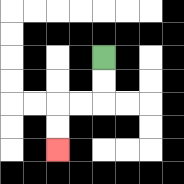{'start': '[4, 2]', 'end': '[2, 6]', 'path_directions': 'D,D,L,L,D,D', 'path_coordinates': '[[4, 2], [4, 3], [4, 4], [3, 4], [2, 4], [2, 5], [2, 6]]'}